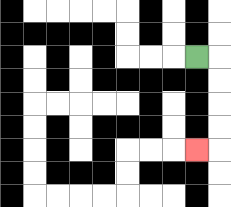{'start': '[8, 2]', 'end': '[8, 6]', 'path_directions': 'R,D,D,D,D,L', 'path_coordinates': '[[8, 2], [9, 2], [9, 3], [9, 4], [9, 5], [9, 6], [8, 6]]'}